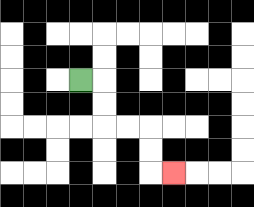{'start': '[3, 3]', 'end': '[7, 7]', 'path_directions': 'R,D,D,R,R,D,D,R', 'path_coordinates': '[[3, 3], [4, 3], [4, 4], [4, 5], [5, 5], [6, 5], [6, 6], [6, 7], [7, 7]]'}